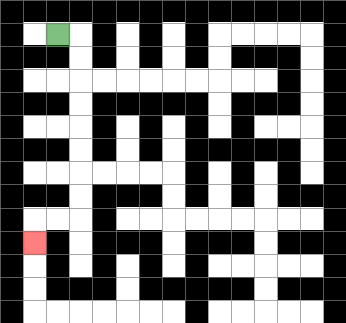{'start': '[2, 1]', 'end': '[1, 10]', 'path_directions': 'R,D,D,D,D,D,D,D,D,L,L,D', 'path_coordinates': '[[2, 1], [3, 1], [3, 2], [3, 3], [3, 4], [3, 5], [3, 6], [3, 7], [3, 8], [3, 9], [2, 9], [1, 9], [1, 10]]'}